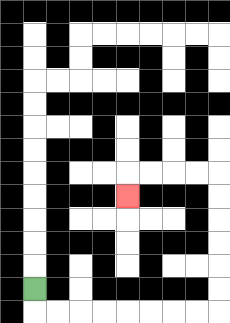{'start': '[1, 12]', 'end': '[5, 8]', 'path_directions': 'D,R,R,R,R,R,R,R,R,U,U,U,U,U,U,L,L,L,L,D', 'path_coordinates': '[[1, 12], [1, 13], [2, 13], [3, 13], [4, 13], [5, 13], [6, 13], [7, 13], [8, 13], [9, 13], [9, 12], [9, 11], [9, 10], [9, 9], [9, 8], [9, 7], [8, 7], [7, 7], [6, 7], [5, 7], [5, 8]]'}